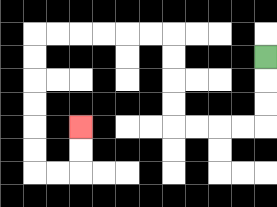{'start': '[11, 2]', 'end': '[3, 5]', 'path_directions': 'D,D,D,L,L,L,L,U,U,U,U,L,L,L,L,L,L,D,D,D,D,D,D,R,R,U,U', 'path_coordinates': '[[11, 2], [11, 3], [11, 4], [11, 5], [10, 5], [9, 5], [8, 5], [7, 5], [7, 4], [7, 3], [7, 2], [7, 1], [6, 1], [5, 1], [4, 1], [3, 1], [2, 1], [1, 1], [1, 2], [1, 3], [1, 4], [1, 5], [1, 6], [1, 7], [2, 7], [3, 7], [3, 6], [3, 5]]'}